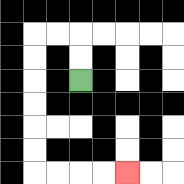{'start': '[3, 3]', 'end': '[5, 7]', 'path_directions': 'U,U,L,L,D,D,D,D,D,D,R,R,R,R', 'path_coordinates': '[[3, 3], [3, 2], [3, 1], [2, 1], [1, 1], [1, 2], [1, 3], [1, 4], [1, 5], [1, 6], [1, 7], [2, 7], [3, 7], [4, 7], [5, 7]]'}